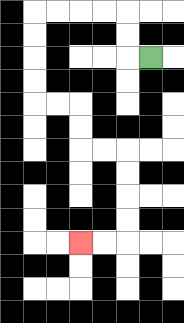{'start': '[6, 2]', 'end': '[3, 10]', 'path_directions': 'L,U,U,L,L,L,L,D,D,D,D,R,R,D,D,R,R,D,D,D,D,L,L', 'path_coordinates': '[[6, 2], [5, 2], [5, 1], [5, 0], [4, 0], [3, 0], [2, 0], [1, 0], [1, 1], [1, 2], [1, 3], [1, 4], [2, 4], [3, 4], [3, 5], [3, 6], [4, 6], [5, 6], [5, 7], [5, 8], [5, 9], [5, 10], [4, 10], [3, 10]]'}